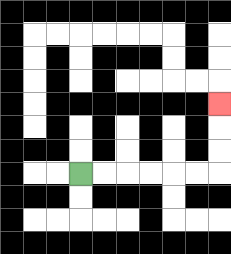{'start': '[3, 7]', 'end': '[9, 4]', 'path_directions': 'R,R,R,R,R,R,U,U,U', 'path_coordinates': '[[3, 7], [4, 7], [5, 7], [6, 7], [7, 7], [8, 7], [9, 7], [9, 6], [9, 5], [9, 4]]'}